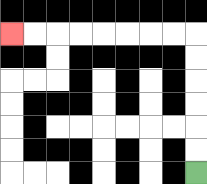{'start': '[8, 7]', 'end': '[0, 1]', 'path_directions': 'U,U,U,U,U,U,L,L,L,L,L,L,L,L', 'path_coordinates': '[[8, 7], [8, 6], [8, 5], [8, 4], [8, 3], [8, 2], [8, 1], [7, 1], [6, 1], [5, 1], [4, 1], [3, 1], [2, 1], [1, 1], [0, 1]]'}